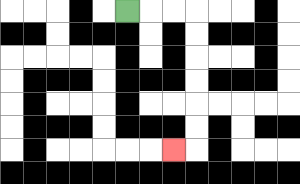{'start': '[5, 0]', 'end': '[7, 6]', 'path_directions': 'R,R,R,D,D,D,D,D,D,L', 'path_coordinates': '[[5, 0], [6, 0], [7, 0], [8, 0], [8, 1], [8, 2], [8, 3], [8, 4], [8, 5], [8, 6], [7, 6]]'}